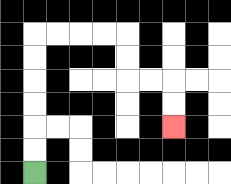{'start': '[1, 7]', 'end': '[7, 5]', 'path_directions': 'U,U,U,U,U,U,R,R,R,R,D,D,R,R,D,D', 'path_coordinates': '[[1, 7], [1, 6], [1, 5], [1, 4], [1, 3], [1, 2], [1, 1], [2, 1], [3, 1], [4, 1], [5, 1], [5, 2], [5, 3], [6, 3], [7, 3], [7, 4], [7, 5]]'}